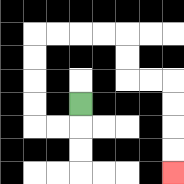{'start': '[3, 4]', 'end': '[7, 7]', 'path_directions': 'D,L,L,U,U,U,U,R,R,R,R,D,D,R,R,D,D,D,D', 'path_coordinates': '[[3, 4], [3, 5], [2, 5], [1, 5], [1, 4], [1, 3], [1, 2], [1, 1], [2, 1], [3, 1], [4, 1], [5, 1], [5, 2], [5, 3], [6, 3], [7, 3], [7, 4], [7, 5], [7, 6], [7, 7]]'}